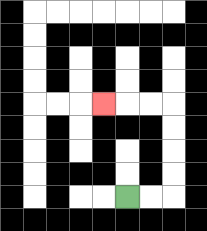{'start': '[5, 8]', 'end': '[4, 4]', 'path_directions': 'R,R,U,U,U,U,L,L,L', 'path_coordinates': '[[5, 8], [6, 8], [7, 8], [7, 7], [7, 6], [7, 5], [7, 4], [6, 4], [5, 4], [4, 4]]'}